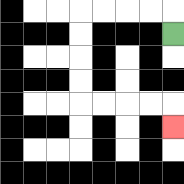{'start': '[7, 1]', 'end': '[7, 5]', 'path_directions': 'U,L,L,L,L,D,D,D,D,R,R,R,R,D', 'path_coordinates': '[[7, 1], [7, 0], [6, 0], [5, 0], [4, 0], [3, 0], [3, 1], [3, 2], [3, 3], [3, 4], [4, 4], [5, 4], [6, 4], [7, 4], [7, 5]]'}